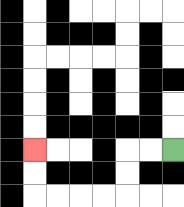{'start': '[7, 6]', 'end': '[1, 6]', 'path_directions': 'L,L,D,D,L,L,L,L,U,U', 'path_coordinates': '[[7, 6], [6, 6], [5, 6], [5, 7], [5, 8], [4, 8], [3, 8], [2, 8], [1, 8], [1, 7], [1, 6]]'}